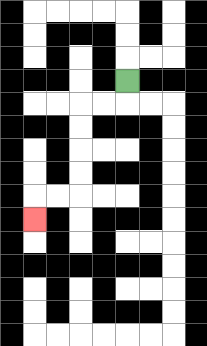{'start': '[5, 3]', 'end': '[1, 9]', 'path_directions': 'D,L,L,D,D,D,D,L,L,D', 'path_coordinates': '[[5, 3], [5, 4], [4, 4], [3, 4], [3, 5], [3, 6], [3, 7], [3, 8], [2, 8], [1, 8], [1, 9]]'}